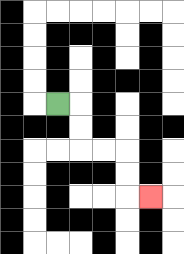{'start': '[2, 4]', 'end': '[6, 8]', 'path_directions': 'R,D,D,R,R,D,D,R', 'path_coordinates': '[[2, 4], [3, 4], [3, 5], [3, 6], [4, 6], [5, 6], [5, 7], [5, 8], [6, 8]]'}